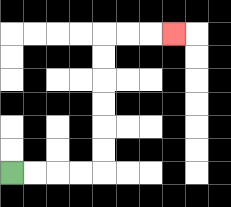{'start': '[0, 7]', 'end': '[7, 1]', 'path_directions': 'R,R,R,R,U,U,U,U,U,U,R,R,R', 'path_coordinates': '[[0, 7], [1, 7], [2, 7], [3, 7], [4, 7], [4, 6], [4, 5], [4, 4], [4, 3], [4, 2], [4, 1], [5, 1], [6, 1], [7, 1]]'}